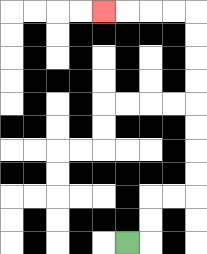{'start': '[5, 10]', 'end': '[4, 0]', 'path_directions': 'R,U,U,R,R,U,U,U,U,U,U,U,U,L,L,L,L', 'path_coordinates': '[[5, 10], [6, 10], [6, 9], [6, 8], [7, 8], [8, 8], [8, 7], [8, 6], [8, 5], [8, 4], [8, 3], [8, 2], [8, 1], [8, 0], [7, 0], [6, 0], [5, 0], [4, 0]]'}